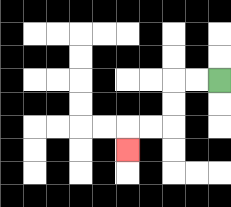{'start': '[9, 3]', 'end': '[5, 6]', 'path_directions': 'L,L,D,D,L,L,D', 'path_coordinates': '[[9, 3], [8, 3], [7, 3], [7, 4], [7, 5], [6, 5], [5, 5], [5, 6]]'}